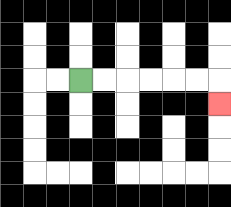{'start': '[3, 3]', 'end': '[9, 4]', 'path_directions': 'R,R,R,R,R,R,D', 'path_coordinates': '[[3, 3], [4, 3], [5, 3], [6, 3], [7, 3], [8, 3], [9, 3], [9, 4]]'}